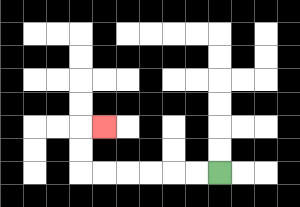{'start': '[9, 7]', 'end': '[4, 5]', 'path_directions': 'L,L,L,L,L,L,U,U,R', 'path_coordinates': '[[9, 7], [8, 7], [7, 7], [6, 7], [5, 7], [4, 7], [3, 7], [3, 6], [3, 5], [4, 5]]'}